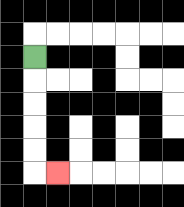{'start': '[1, 2]', 'end': '[2, 7]', 'path_directions': 'D,D,D,D,D,R', 'path_coordinates': '[[1, 2], [1, 3], [1, 4], [1, 5], [1, 6], [1, 7], [2, 7]]'}